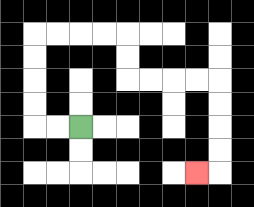{'start': '[3, 5]', 'end': '[8, 7]', 'path_directions': 'L,L,U,U,U,U,R,R,R,R,D,D,R,R,R,R,D,D,D,D,L', 'path_coordinates': '[[3, 5], [2, 5], [1, 5], [1, 4], [1, 3], [1, 2], [1, 1], [2, 1], [3, 1], [4, 1], [5, 1], [5, 2], [5, 3], [6, 3], [7, 3], [8, 3], [9, 3], [9, 4], [9, 5], [9, 6], [9, 7], [8, 7]]'}